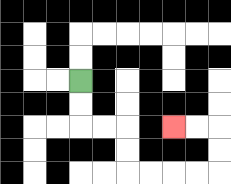{'start': '[3, 3]', 'end': '[7, 5]', 'path_directions': 'D,D,R,R,D,D,R,R,R,R,U,U,L,L', 'path_coordinates': '[[3, 3], [3, 4], [3, 5], [4, 5], [5, 5], [5, 6], [5, 7], [6, 7], [7, 7], [8, 7], [9, 7], [9, 6], [9, 5], [8, 5], [7, 5]]'}